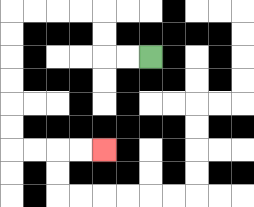{'start': '[6, 2]', 'end': '[4, 6]', 'path_directions': 'L,L,U,U,L,L,L,L,D,D,D,D,D,D,R,R,R,R', 'path_coordinates': '[[6, 2], [5, 2], [4, 2], [4, 1], [4, 0], [3, 0], [2, 0], [1, 0], [0, 0], [0, 1], [0, 2], [0, 3], [0, 4], [0, 5], [0, 6], [1, 6], [2, 6], [3, 6], [4, 6]]'}